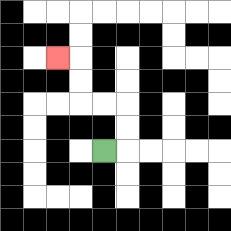{'start': '[4, 6]', 'end': '[2, 2]', 'path_directions': 'R,U,U,L,L,U,U,L', 'path_coordinates': '[[4, 6], [5, 6], [5, 5], [5, 4], [4, 4], [3, 4], [3, 3], [3, 2], [2, 2]]'}